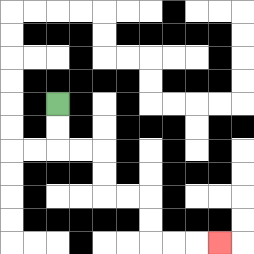{'start': '[2, 4]', 'end': '[9, 10]', 'path_directions': 'D,D,R,R,D,D,R,R,D,D,R,R,R', 'path_coordinates': '[[2, 4], [2, 5], [2, 6], [3, 6], [4, 6], [4, 7], [4, 8], [5, 8], [6, 8], [6, 9], [6, 10], [7, 10], [8, 10], [9, 10]]'}